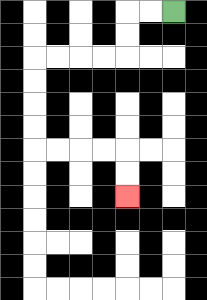{'start': '[7, 0]', 'end': '[5, 8]', 'path_directions': 'L,L,D,D,L,L,L,L,D,D,D,D,R,R,R,R,D,D', 'path_coordinates': '[[7, 0], [6, 0], [5, 0], [5, 1], [5, 2], [4, 2], [3, 2], [2, 2], [1, 2], [1, 3], [1, 4], [1, 5], [1, 6], [2, 6], [3, 6], [4, 6], [5, 6], [5, 7], [5, 8]]'}